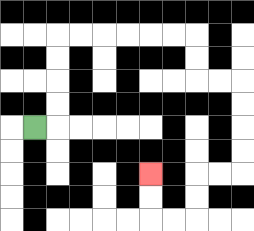{'start': '[1, 5]', 'end': '[6, 7]', 'path_directions': 'R,U,U,U,U,R,R,R,R,R,R,D,D,R,R,D,D,D,D,L,L,D,D,L,L,U,U', 'path_coordinates': '[[1, 5], [2, 5], [2, 4], [2, 3], [2, 2], [2, 1], [3, 1], [4, 1], [5, 1], [6, 1], [7, 1], [8, 1], [8, 2], [8, 3], [9, 3], [10, 3], [10, 4], [10, 5], [10, 6], [10, 7], [9, 7], [8, 7], [8, 8], [8, 9], [7, 9], [6, 9], [6, 8], [6, 7]]'}